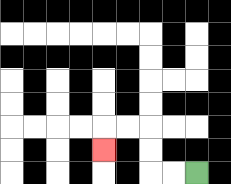{'start': '[8, 7]', 'end': '[4, 6]', 'path_directions': 'L,L,U,U,L,L,D', 'path_coordinates': '[[8, 7], [7, 7], [6, 7], [6, 6], [6, 5], [5, 5], [4, 5], [4, 6]]'}